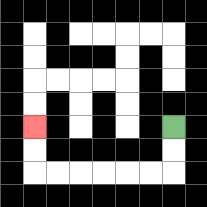{'start': '[7, 5]', 'end': '[1, 5]', 'path_directions': 'D,D,L,L,L,L,L,L,U,U', 'path_coordinates': '[[7, 5], [7, 6], [7, 7], [6, 7], [5, 7], [4, 7], [3, 7], [2, 7], [1, 7], [1, 6], [1, 5]]'}